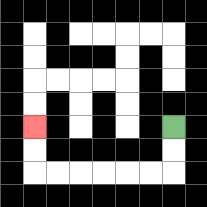{'start': '[7, 5]', 'end': '[1, 5]', 'path_directions': 'D,D,L,L,L,L,L,L,U,U', 'path_coordinates': '[[7, 5], [7, 6], [7, 7], [6, 7], [5, 7], [4, 7], [3, 7], [2, 7], [1, 7], [1, 6], [1, 5]]'}